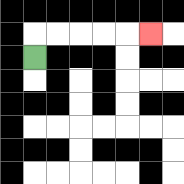{'start': '[1, 2]', 'end': '[6, 1]', 'path_directions': 'U,R,R,R,R,R', 'path_coordinates': '[[1, 2], [1, 1], [2, 1], [3, 1], [4, 1], [5, 1], [6, 1]]'}